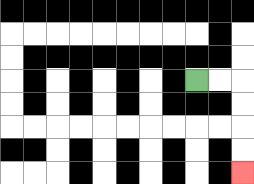{'start': '[8, 3]', 'end': '[10, 7]', 'path_directions': 'R,R,D,D,D,D', 'path_coordinates': '[[8, 3], [9, 3], [10, 3], [10, 4], [10, 5], [10, 6], [10, 7]]'}